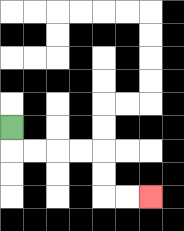{'start': '[0, 5]', 'end': '[6, 8]', 'path_directions': 'D,R,R,R,R,D,D,R,R', 'path_coordinates': '[[0, 5], [0, 6], [1, 6], [2, 6], [3, 6], [4, 6], [4, 7], [4, 8], [5, 8], [6, 8]]'}